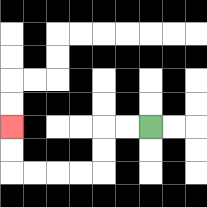{'start': '[6, 5]', 'end': '[0, 5]', 'path_directions': 'L,L,D,D,L,L,L,L,U,U', 'path_coordinates': '[[6, 5], [5, 5], [4, 5], [4, 6], [4, 7], [3, 7], [2, 7], [1, 7], [0, 7], [0, 6], [0, 5]]'}